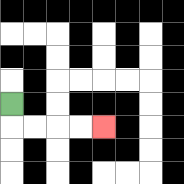{'start': '[0, 4]', 'end': '[4, 5]', 'path_directions': 'D,R,R,R,R', 'path_coordinates': '[[0, 4], [0, 5], [1, 5], [2, 5], [3, 5], [4, 5]]'}